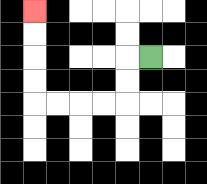{'start': '[6, 2]', 'end': '[1, 0]', 'path_directions': 'L,D,D,L,L,L,L,U,U,U,U', 'path_coordinates': '[[6, 2], [5, 2], [5, 3], [5, 4], [4, 4], [3, 4], [2, 4], [1, 4], [1, 3], [1, 2], [1, 1], [1, 0]]'}